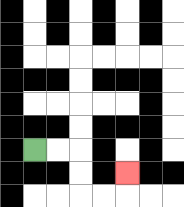{'start': '[1, 6]', 'end': '[5, 7]', 'path_directions': 'R,R,D,D,R,R,U', 'path_coordinates': '[[1, 6], [2, 6], [3, 6], [3, 7], [3, 8], [4, 8], [5, 8], [5, 7]]'}